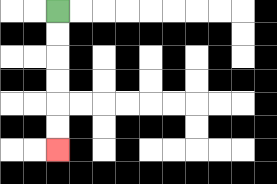{'start': '[2, 0]', 'end': '[2, 6]', 'path_directions': 'D,D,D,D,D,D', 'path_coordinates': '[[2, 0], [2, 1], [2, 2], [2, 3], [2, 4], [2, 5], [2, 6]]'}